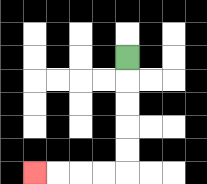{'start': '[5, 2]', 'end': '[1, 7]', 'path_directions': 'D,D,D,D,D,L,L,L,L', 'path_coordinates': '[[5, 2], [5, 3], [5, 4], [5, 5], [5, 6], [5, 7], [4, 7], [3, 7], [2, 7], [1, 7]]'}